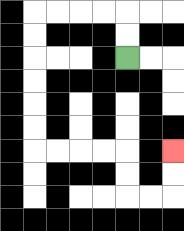{'start': '[5, 2]', 'end': '[7, 6]', 'path_directions': 'U,U,L,L,L,L,D,D,D,D,D,D,R,R,R,R,D,D,R,R,U,U', 'path_coordinates': '[[5, 2], [5, 1], [5, 0], [4, 0], [3, 0], [2, 0], [1, 0], [1, 1], [1, 2], [1, 3], [1, 4], [1, 5], [1, 6], [2, 6], [3, 6], [4, 6], [5, 6], [5, 7], [5, 8], [6, 8], [7, 8], [7, 7], [7, 6]]'}